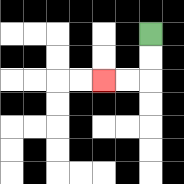{'start': '[6, 1]', 'end': '[4, 3]', 'path_directions': 'D,D,L,L', 'path_coordinates': '[[6, 1], [6, 2], [6, 3], [5, 3], [4, 3]]'}